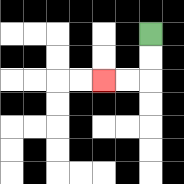{'start': '[6, 1]', 'end': '[4, 3]', 'path_directions': 'D,D,L,L', 'path_coordinates': '[[6, 1], [6, 2], [6, 3], [5, 3], [4, 3]]'}